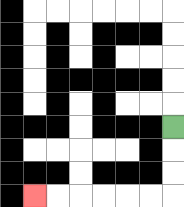{'start': '[7, 5]', 'end': '[1, 8]', 'path_directions': 'D,D,D,L,L,L,L,L,L', 'path_coordinates': '[[7, 5], [7, 6], [7, 7], [7, 8], [6, 8], [5, 8], [4, 8], [3, 8], [2, 8], [1, 8]]'}